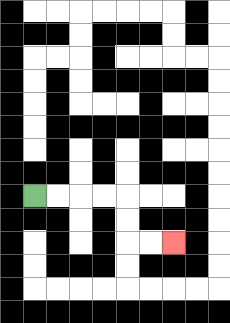{'start': '[1, 8]', 'end': '[7, 10]', 'path_directions': 'R,R,R,R,D,D,R,R', 'path_coordinates': '[[1, 8], [2, 8], [3, 8], [4, 8], [5, 8], [5, 9], [5, 10], [6, 10], [7, 10]]'}